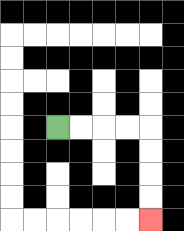{'start': '[2, 5]', 'end': '[6, 9]', 'path_directions': 'R,R,R,R,D,D,D,D', 'path_coordinates': '[[2, 5], [3, 5], [4, 5], [5, 5], [6, 5], [6, 6], [6, 7], [6, 8], [6, 9]]'}